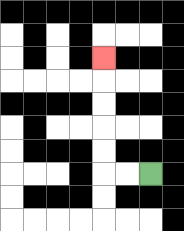{'start': '[6, 7]', 'end': '[4, 2]', 'path_directions': 'L,L,U,U,U,U,U', 'path_coordinates': '[[6, 7], [5, 7], [4, 7], [4, 6], [4, 5], [4, 4], [4, 3], [4, 2]]'}